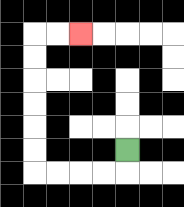{'start': '[5, 6]', 'end': '[3, 1]', 'path_directions': 'D,L,L,L,L,U,U,U,U,U,U,R,R', 'path_coordinates': '[[5, 6], [5, 7], [4, 7], [3, 7], [2, 7], [1, 7], [1, 6], [1, 5], [1, 4], [1, 3], [1, 2], [1, 1], [2, 1], [3, 1]]'}